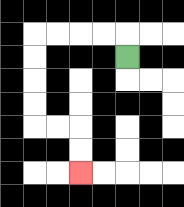{'start': '[5, 2]', 'end': '[3, 7]', 'path_directions': 'U,L,L,L,L,D,D,D,D,R,R,D,D', 'path_coordinates': '[[5, 2], [5, 1], [4, 1], [3, 1], [2, 1], [1, 1], [1, 2], [1, 3], [1, 4], [1, 5], [2, 5], [3, 5], [3, 6], [3, 7]]'}